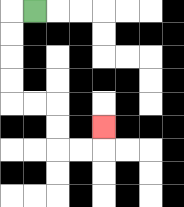{'start': '[1, 0]', 'end': '[4, 5]', 'path_directions': 'L,D,D,D,D,R,R,D,D,R,R,U', 'path_coordinates': '[[1, 0], [0, 0], [0, 1], [0, 2], [0, 3], [0, 4], [1, 4], [2, 4], [2, 5], [2, 6], [3, 6], [4, 6], [4, 5]]'}